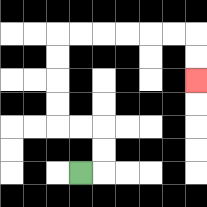{'start': '[3, 7]', 'end': '[8, 3]', 'path_directions': 'R,U,U,L,L,U,U,U,U,R,R,R,R,R,R,D,D', 'path_coordinates': '[[3, 7], [4, 7], [4, 6], [4, 5], [3, 5], [2, 5], [2, 4], [2, 3], [2, 2], [2, 1], [3, 1], [4, 1], [5, 1], [6, 1], [7, 1], [8, 1], [8, 2], [8, 3]]'}